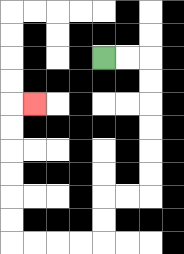{'start': '[4, 2]', 'end': '[1, 4]', 'path_directions': 'R,R,D,D,D,D,D,D,L,L,D,D,L,L,L,L,U,U,U,U,U,U,R', 'path_coordinates': '[[4, 2], [5, 2], [6, 2], [6, 3], [6, 4], [6, 5], [6, 6], [6, 7], [6, 8], [5, 8], [4, 8], [4, 9], [4, 10], [3, 10], [2, 10], [1, 10], [0, 10], [0, 9], [0, 8], [0, 7], [0, 6], [0, 5], [0, 4], [1, 4]]'}